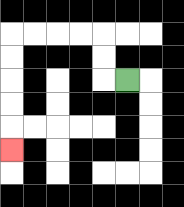{'start': '[5, 3]', 'end': '[0, 6]', 'path_directions': 'L,U,U,L,L,L,L,D,D,D,D,D', 'path_coordinates': '[[5, 3], [4, 3], [4, 2], [4, 1], [3, 1], [2, 1], [1, 1], [0, 1], [0, 2], [0, 3], [0, 4], [0, 5], [0, 6]]'}